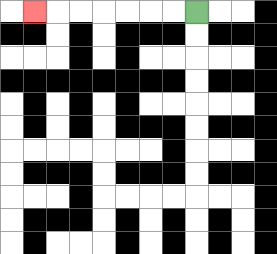{'start': '[8, 0]', 'end': '[1, 0]', 'path_directions': 'L,L,L,L,L,L,L', 'path_coordinates': '[[8, 0], [7, 0], [6, 0], [5, 0], [4, 0], [3, 0], [2, 0], [1, 0]]'}